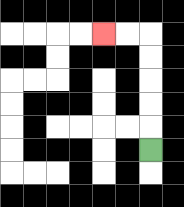{'start': '[6, 6]', 'end': '[4, 1]', 'path_directions': 'U,U,U,U,U,L,L', 'path_coordinates': '[[6, 6], [6, 5], [6, 4], [6, 3], [6, 2], [6, 1], [5, 1], [4, 1]]'}